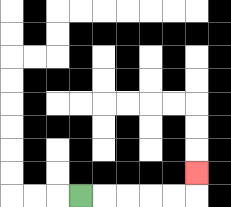{'start': '[3, 8]', 'end': '[8, 7]', 'path_directions': 'R,R,R,R,R,U', 'path_coordinates': '[[3, 8], [4, 8], [5, 8], [6, 8], [7, 8], [8, 8], [8, 7]]'}